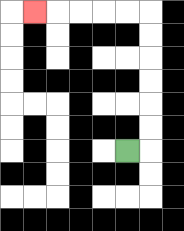{'start': '[5, 6]', 'end': '[1, 0]', 'path_directions': 'R,U,U,U,U,U,U,L,L,L,L,L', 'path_coordinates': '[[5, 6], [6, 6], [6, 5], [6, 4], [6, 3], [6, 2], [6, 1], [6, 0], [5, 0], [4, 0], [3, 0], [2, 0], [1, 0]]'}